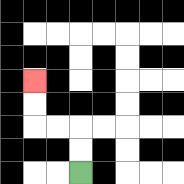{'start': '[3, 7]', 'end': '[1, 3]', 'path_directions': 'U,U,L,L,U,U', 'path_coordinates': '[[3, 7], [3, 6], [3, 5], [2, 5], [1, 5], [1, 4], [1, 3]]'}